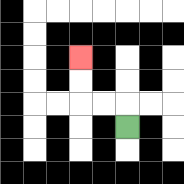{'start': '[5, 5]', 'end': '[3, 2]', 'path_directions': 'U,L,L,U,U', 'path_coordinates': '[[5, 5], [5, 4], [4, 4], [3, 4], [3, 3], [3, 2]]'}